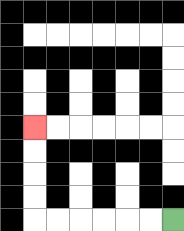{'start': '[7, 9]', 'end': '[1, 5]', 'path_directions': 'L,L,L,L,L,L,U,U,U,U', 'path_coordinates': '[[7, 9], [6, 9], [5, 9], [4, 9], [3, 9], [2, 9], [1, 9], [1, 8], [1, 7], [1, 6], [1, 5]]'}